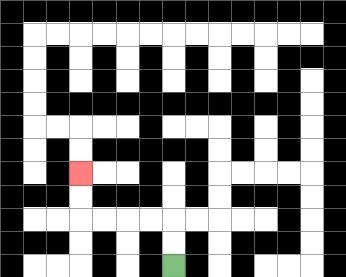{'start': '[7, 11]', 'end': '[3, 7]', 'path_directions': 'U,U,L,L,L,L,U,U', 'path_coordinates': '[[7, 11], [7, 10], [7, 9], [6, 9], [5, 9], [4, 9], [3, 9], [3, 8], [3, 7]]'}